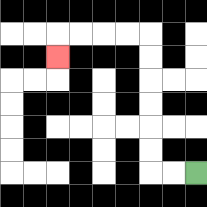{'start': '[8, 7]', 'end': '[2, 2]', 'path_directions': 'L,L,U,U,U,U,U,U,L,L,L,L,D', 'path_coordinates': '[[8, 7], [7, 7], [6, 7], [6, 6], [6, 5], [6, 4], [6, 3], [6, 2], [6, 1], [5, 1], [4, 1], [3, 1], [2, 1], [2, 2]]'}